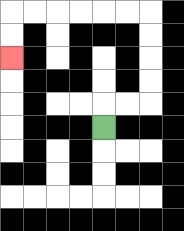{'start': '[4, 5]', 'end': '[0, 2]', 'path_directions': 'U,R,R,U,U,U,U,L,L,L,L,L,L,D,D', 'path_coordinates': '[[4, 5], [4, 4], [5, 4], [6, 4], [6, 3], [6, 2], [6, 1], [6, 0], [5, 0], [4, 0], [3, 0], [2, 0], [1, 0], [0, 0], [0, 1], [0, 2]]'}